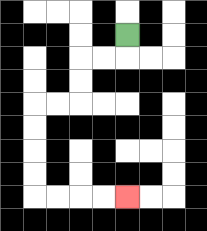{'start': '[5, 1]', 'end': '[5, 8]', 'path_directions': 'D,L,L,D,D,L,L,D,D,D,D,R,R,R,R', 'path_coordinates': '[[5, 1], [5, 2], [4, 2], [3, 2], [3, 3], [3, 4], [2, 4], [1, 4], [1, 5], [1, 6], [1, 7], [1, 8], [2, 8], [3, 8], [4, 8], [5, 8]]'}